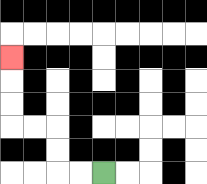{'start': '[4, 7]', 'end': '[0, 2]', 'path_directions': 'L,L,U,U,L,L,U,U,U', 'path_coordinates': '[[4, 7], [3, 7], [2, 7], [2, 6], [2, 5], [1, 5], [0, 5], [0, 4], [0, 3], [0, 2]]'}